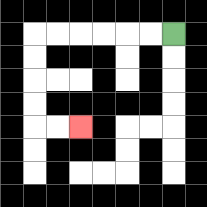{'start': '[7, 1]', 'end': '[3, 5]', 'path_directions': 'L,L,L,L,L,L,D,D,D,D,R,R', 'path_coordinates': '[[7, 1], [6, 1], [5, 1], [4, 1], [3, 1], [2, 1], [1, 1], [1, 2], [1, 3], [1, 4], [1, 5], [2, 5], [3, 5]]'}